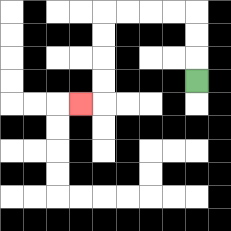{'start': '[8, 3]', 'end': '[3, 4]', 'path_directions': 'U,U,U,L,L,L,L,D,D,D,D,L', 'path_coordinates': '[[8, 3], [8, 2], [8, 1], [8, 0], [7, 0], [6, 0], [5, 0], [4, 0], [4, 1], [4, 2], [4, 3], [4, 4], [3, 4]]'}